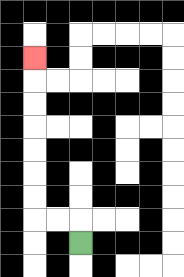{'start': '[3, 10]', 'end': '[1, 2]', 'path_directions': 'U,L,L,U,U,U,U,U,U,U', 'path_coordinates': '[[3, 10], [3, 9], [2, 9], [1, 9], [1, 8], [1, 7], [1, 6], [1, 5], [1, 4], [1, 3], [1, 2]]'}